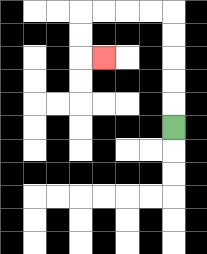{'start': '[7, 5]', 'end': '[4, 2]', 'path_directions': 'U,U,U,U,U,L,L,L,L,D,D,R', 'path_coordinates': '[[7, 5], [7, 4], [7, 3], [7, 2], [7, 1], [7, 0], [6, 0], [5, 0], [4, 0], [3, 0], [3, 1], [3, 2], [4, 2]]'}